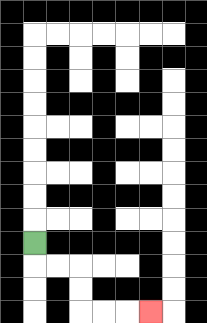{'start': '[1, 10]', 'end': '[6, 13]', 'path_directions': 'D,R,R,D,D,R,R,R', 'path_coordinates': '[[1, 10], [1, 11], [2, 11], [3, 11], [3, 12], [3, 13], [4, 13], [5, 13], [6, 13]]'}